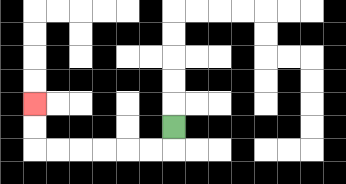{'start': '[7, 5]', 'end': '[1, 4]', 'path_directions': 'D,L,L,L,L,L,L,U,U', 'path_coordinates': '[[7, 5], [7, 6], [6, 6], [5, 6], [4, 6], [3, 6], [2, 6], [1, 6], [1, 5], [1, 4]]'}